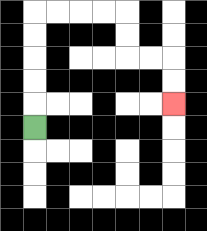{'start': '[1, 5]', 'end': '[7, 4]', 'path_directions': 'U,U,U,U,U,R,R,R,R,D,D,R,R,D,D', 'path_coordinates': '[[1, 5], [1, 4], [1, 3], [1, 2], [1, 1], [1, 0], [2, 0], [3, 0], [4, 0], [5, 0], [5, 1], [5, 2], [6, 2], [7, 2], [7, 3], [7, 4]]'}